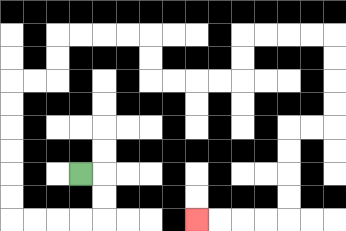{'start': '[3, 7]', 'end': '[8, 9]', 'path_directions': 'R,D,D,L,L,L,L,U,U,U,U,U,U,R,R,U,U,R,R,R,R,D,D,R,R,R,R,U,U,R,R,R,R,D,D,D,D,L,L,D,D,D,D,L,L,L,L', 'path_coordinates': '[[3, 7], [4, 7], [4, 8], [4, 9], [3, 9], [2, 9], [1, 9], [0, 9], [0, 8], [0, 7], [0, 6], [0, 5], [0, 4], [0, 3], [1, 3], [2, 3], [2, 2], [2, 1], [3, 1], [4, 1], [5, 1], [6, 1], [6, 2], [6, 3], [7, 3], [8, 3], [9, 3], [10, 3], [10, 2], [10, 1], [11, 1], [12, 1], [13, 1], [14, 1], [14, 2], [14, 3], [14, 4], [14, 5], [13, 5], [12, 5], [12, 6], [12, 7], [12, 8], [12, 9], [11, 9], [10, 9], [9, 9], [8, 9]]'}